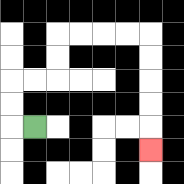{'start': '[1, 5]', 'end': '[6, 6]', 'path_directions': 'L,U,U,R,R,U,U,R,R,R,R,D,D,D,D,D', 'path_coordinates': '[[1, 5], [0, 5], [0, 4], [0, 3], [1, 3], [2, 3], [2, 2], [2, 1], [3, 1], [4, 1], [5, 1], [6, 1], [6, 2], [6, 3], [6, 4], [6, 5], [6, 6]]'}